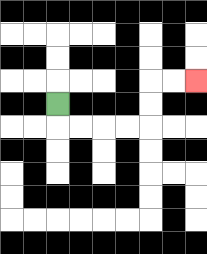{'start': '[2, 4]', 'end': '[8, 3]', 'path_directions': 'D,R,R,R,R,U,U,R,R', 'path_coordinates': '[[2, 4], [2, 5], [3, 5], [4, 5], [5, 5], [6, 5], [6, 4], [6, 3], [7, 3], [8, 3]]'}